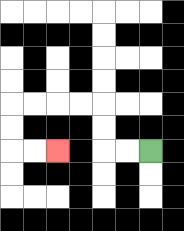{'start': '[6, 6]', 'end': '[2, 6]', 'path_directions': 'L,L,U,U,L,L,L,L,D,D,R,R', 'path_coordinates': '[[6, 6], [5, 6], [4, 6], [4, 5], [4, 4], [3, 4], [2, 4], [1, 4], [0, 4], [0, 5], [0, 6], [1, 6], [2, 6]]'}